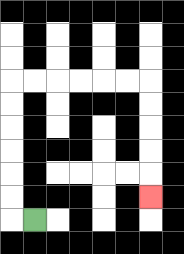{'start': '[1, 9]', 'end': '[6, 8]', 'path_directions': 'L,U,U,U,U,U,U,R,R,R,R,R,R,D,D,D,D,D', 'path_coordinates': '[[1, 9], [0, 9], [0, 8], [0, 7], [0, 6], [0, 5], [0, 4], [0, 3], [1, 3], [2, 3], [3, 3], [4, 3], [5, 3], [6, 3], [6, 4], [6, 5], [6, 6], [6, 7], [6, 8]]'}